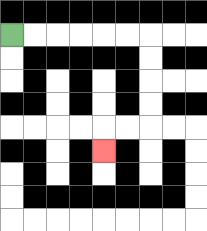{'start': '[0, 1]', 'end': '[4, 6]', 'path_directions': 'R,R,R,R,R,R,D,D,D,D,L,L,D', 'path_coordinates': '[[0, 1], [1, 1], [2, 1], [3, 1], [4, 1], [5, 1], [6, 1], [6, 2], [6, 3], [6, 4], [6, 5], [5, 5], [4, 5], [4, 6]]'}